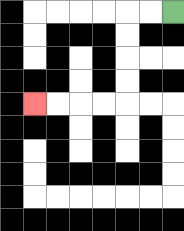{'start': '[7, 0]', 'end': '[1, 4]', 'path_directions': 'L,L,D,D,D,D,L,L,L,L', 'path_coordinates': '[[7, 0], [6, 0], [5, 0], [5, 1], [5, 2], [5, 3], [5, 4], [4, 4], [3, 4], [2, 4], [1, 4]]'}